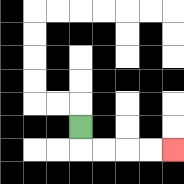{'start': '[3, 5]', 'end': '[7, 6]', 'path_directions': 'D,R,R,R,R', 'path_coordinates': '[[3, 5], [3, 6], [4, 6], [5, 6], [6, 6], [7, 6]]'}